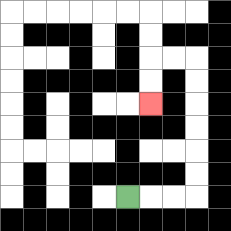{'start': '[5, 8]', 'end': '[6, 4]', 'path_directions': 'R,R,R,U,U,U,U,U,U,L,L,D,D', 'path_coordinates': '[[5, 8], [6, 8], [7, 8], [8, 8], [8, 7], [8, 6], [8, 5], [8, 4], [8, 3], [8, 2], [7, 2], [6, 2], [6, 3], [6, 4]]'}